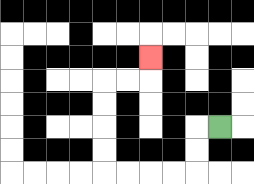{'start': '[9, 5]', 'end': '[6, 2]', 'path_directions': 'L,D,D,L,L,L,L,U,U,U,U,R,R,U', 'path_coordinates': '[[9, 5], [8, 5], [8, 6], [8, 7], [7, 7], [6, 7], [5, 7], [4, 7], [4, 6], [4, 5], [4, 4], [4, 3], [5, 3], [6, 3], [6, 2]]'}